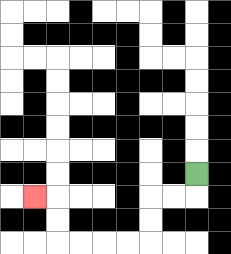{'start': '[8, 7]', 'end': '[1, 8]', 'path_directions': 'D,L,L,D,D,L,L,L,L,U,U,L', 'path_coordinates': '[[8, 7], [8, 8], [7, 8], [6, 8], [6, 9], [6, 10], [5, 10], [4, 10], [3, 10], [2, 10], [2, 9], [2, 8], [1, 8]]'}